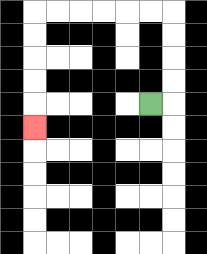{'start': '[6, 4]', 'end': '[1, 5]', 'path_directions': 'R,U,U,U,U,L,L,L,L,L,L,D,D,D,D,D', 'path_coordinates': '[[6, 4], [7, 4], [7, 3], [7, 2], [7, 1], [7, 0], [6, 0], [5, 0], [4, 0], [3, 0], [2, 0], [1, 0], [1, 1], [1, 2], [1, 3], [1, 4], [1, 5]]'}